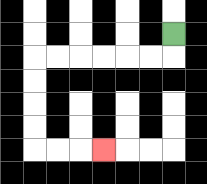{'start': '[7, 1]', 'end': '[4, 6]', 'path_directions': 'D,L,L,L,L,L,L,D,D,D,D,R,R,R', 'path_coordinates': '[[7, 1], [7, 2], [6, 2], [5, 2], [4, 2], [3, 2], [2, 2], [1, 2], [1, 3], [1, 4], [1, 5], [1, 6], [2, 6], [3, 6], [4, 6]]'}